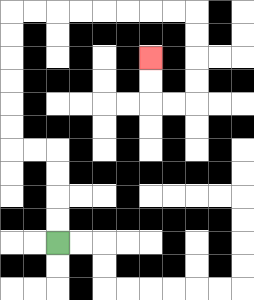{'start': '[2, 10]', 'end': '[6, 2]', 'path_directions': 'U,U,U,U,L,L,U,U,U,U,U,U,R,R,R,R,R,R,R,R,D,D,D,D,L,L,U,U', 'path_coordinates': '[[2, 10], [2, 9], [2, 8], [2, 7], [2, 6], [1, 6], [0, 6], [0, 5], [0, 4], [0, 3], [0, 2], [0, 1], [0, 0], [1, 0], [2, 0], [3, 0], [4, 0], [5, 0], [6, 0], [7, 0], [8, 0], [8, 1], [8, 2], [8, 3], [8, 4], [7, 4], [6, 4], [6, 3], [6, 2]]'}